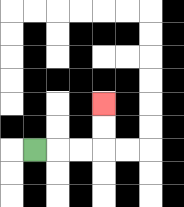{'start': '[1, 6]', 'end': '[4, 4]', 'path_directions': 'R,R,R,U,U', 'path_coordinates': '[[1, 6], [2, 6], [3, 6], [4, 6], [4, 5], [4, 4]]'}